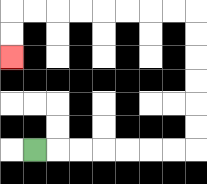{'start': '[1, 6]', 'end': '[0, 2]', 'path_directions': 'R,R,R,R,R,R,R,U,U,U,U,U,U,L,L,L,L,L,L,L,L,D,D', 'path_coordinates': '[[1, 6], [2, 6], [3, 6], [4, 6], [5, 6], [6, 6], [7, 6], [8, 6], [8, 5], [8, 4], [8, 3], [8, 2], [8, 1], [8, 0], [7, 0], [6, 0], [5, 0], [4, 0], [3, 0], [2, 0], [1, 0], [0, 0], [0, 1], [0, 2]]'}